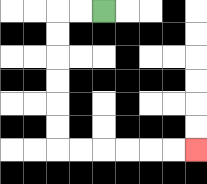{'start': '[4, 0]', 'end': '[8, 6]', 'path_directions': 'L,L,D,D,D,D,D,D,R,R,R,R,R,R', 'path_coordinates': '[[4, 0], [3, 0], [2, 0], [2, 1], [2, 2], [2, 3], [2, 4], [2, 5], [2, 6], [3, 6], [4, 6], [5, 6], [6, 6], [7, 6], [8, 6]]'}